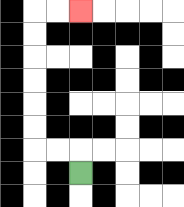{'start': '[3, 7]', 'end': '[3, 0]', 'path_directions': 'U,L,L,U,U,U,U,U,U,R,R', 'path_coordinates': '[[3, 7], [3, 6], [2, 6], [1, 6], [1, 5], [1, 4], [1, 3], [1, 2], [1, 1], [1, 0], [2, 0], [3, 0]]'}